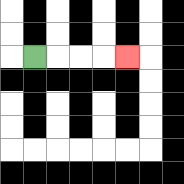{'start': '[1, 2]', 'end': '[5, 2]', 'path_directions': 'R,R,R,R', 'path_coordinates': '[[1, 2], [2, 2], [3, 2], [4, 2], [5, 2]]'}